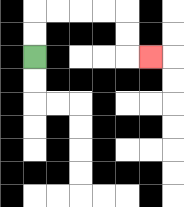{'start': '[1, 2]', 'end': '[6, 2]', 'path_directions': 'U,U,R,R,R,R,D,D,R', 'path_coordinates': '[[1, 2], [1, 1], [1, 0], [2, 0], [3, 0], [4, 0], [5, 0], [5, 1], [5, 2], [6, 2]]'}